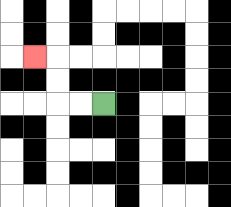{'start': '[4, 4]', 'end': '[1, 2]', 'path_directions': 'L,L,U,U,L', 'path_coordinates': '[[4, 4], [3, 4], [2, 4], [2, 3], [2, 2], [1, 2]]'}